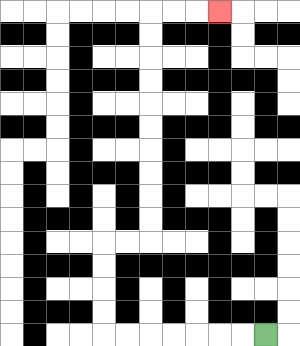{'start': '[11, 14]', 'end': '[9, 0]', 'path_directions': 'L,L,L,L,L,L,L,U,U,U,U,R,R,U,U,U,U,U,U,U,U,U,U,R,R,R', 'path_coordinates': '[[11, 14], [10, 14], [9, 14], [8, 14], [7, 14], [6, 14], [5, 14], [4, 14], [4, 13], [4, 12], [4, 11], [4, 10], [5, 10], [6, 10], [6, 9], [6, 8], [6, 7], [6, 6], [6, 5], [6, 4], [6, 3], [6, 2], [6, 1], [6, 0], [7, 0], [8, 0], [9, 0]]'}